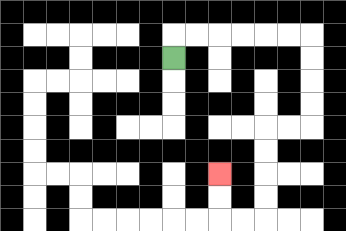{'start': '[7, 2]', 'end': '[9, 7]', 'path_directions': 'U,R,R,R,R,R,R,D,D,D,D,L,L,D,D,D,D,L,L,U,U', 'path_coordinates': '[[7, 2], [7, 1], [8, 1], [9, 1], [10, 1], [11, 1], [12, 1], [13, 1], [13, 2], [13, 3], [13, 4], [13, 5], [12, 5], [11, 5], [11, 6], [11, 7], [11, 8], [11, 9], [10, 9], [9, 9], [9, 8], [9, 7]]'}